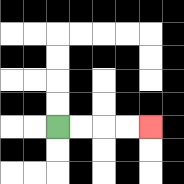{'start': '[2, 5]', 'end': '[6, 5]', 'path_directions': 'R,R,R,R', 'path_coordinates': '[[2, 5], [3, 5], [4, 5], [5, 5], [6, 5]]'}